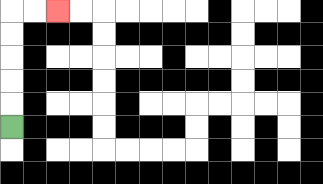{'start': '[0, 5]', 'end': '[2, 0]', 'path_directions': 'U,U,U,U,U,R,R', 'path_coordinates': '[[0, 5], [0, 4], [0, 3], [0, 2], [0, 1], [0, 0], [1, 0], [2, 0]]'}